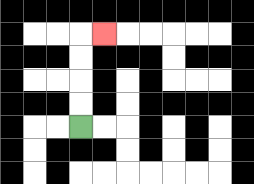{'start': '[3, 5]', 'end': '[4, 1]', 'path_directions': 'U,U,U,U,R', 'path_coordinates': '[[3, 5], [3, 4], [3, 3], [3, 2], [3, 1], [4, 1]]'}